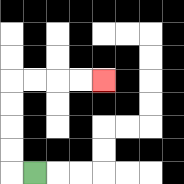{'start': '[1, 7]', 'end': '[4, 3]', 'path_directions': 'L,U,U,U,U,R,R,R,R', 'path_coordinates': '[[1, 7], [0, 7], [0, 6], [0, 5], [0, 4], [0, 3], [1, 3], [2, 3], [3, 3], [4, 3]]'}